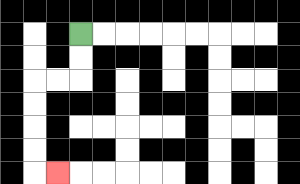{'start': '[3, 1]', 'end': '[2, 7]', 'path_directions': 'D,D,L,L,D,D,D,D,R', 'path_coordinates': '[[3, 1], [3, 2], [3, 3], [2, 3], [1, 3], [1, 4], [1, 5], [1, 6], [1, 7], [2, 7]]'}